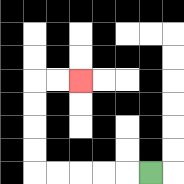{'start': '[6, 7]', 'end': '[3, 3]', 'path_directions': 'L,L,L,L,L,U,U,U,U,R,R', 'path_coordinates': '[[6, 7], [5, 7], [4, 7], [3, 7], [2, 7], [1, 7], [1, 6], [1, 5], [1, 4], [1, 3], [2, 3], [3, 3]]'}